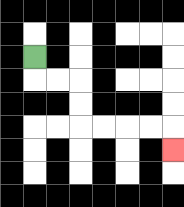{'start': '[1, 2]', 'end': '[7, 6]', 'path_directions': 'D,R,R,D,D,R,R,R,R,D', 'path_coordinates': '[[1, 2], [1, 3], [2, 3], [3, 3], [3, 4], [3, 5], [4, 5], [5, 5], [6, 5], [7, 5], [7, 6]]'}